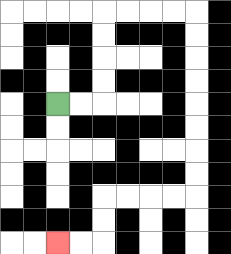{'start': '[2, 4]', 'end': '[2, 10]', 'path_directions': 'R,R,U,U,U,U,R,R,R,R,D,D,D,D,D,D,D,D,L,L,L,L,D,D,L,L', 'path_coordinates': '[[2, 4], [3, 4], [4, 4], [4, 3], [4, 2], [4, 1], [4, 0], [5, 0], [6, 0], [7, 0], [8, 0], [8, 1], [8, 2], [8, 3], [8, 4], [8, 5], [8, 6], [8, 7], [8, 8], [7, 8], [6, 8], [5, 8], [4, 8], [4, 9], [4, 10], [3, 10], [2, 10]]'}